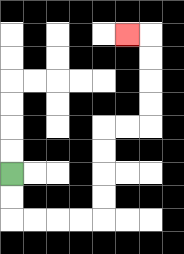{'start': '[0, 7]', 'end': '[5, 1]', 'path_directions': 'D,D,R,R,R,R,U,U,U,U,R,R,U,U,U,U,L', 'path_coordinates': '[[0, 7], [0, 8], [0, 9], [1, 9], [2, 9], [3, 9], [4, 9], [4, 8], [4, 7], [4, 6], [4, 5], [5, 5], [6, 5], [6, 4], [6, 3], [6, 2], [6, 1], [5, 1]]'}